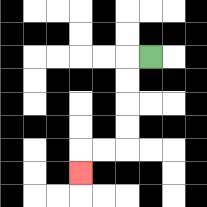{'start': '[6, 2]', 'end': '[3, 7]', 'path_directions': 'L,D,D,D,D,L,L,D', 'path_coordinates': '[[6, 2], [5, 2], [5, 3], [5, 4], [5, 5], [5, 6], [4, 6], [3, 6], [3, 7]]'}